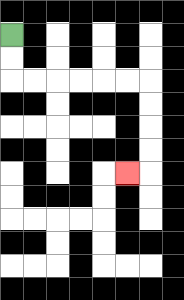{'start': '[0, 1]', 'end': '[5, 7]', 'path_directions': 'D,D,R,R,R,R,R,R,D,D,D,D,L', 'path_coordinates': '[[0, 1], [0, 2], [0, 3], [1, 3], [2, 3], [3, 3], [4, 3], [5, 3], [6, 3], [6, 4], [6, 5], [6, 6], [6, 7], [5, 7]]'}